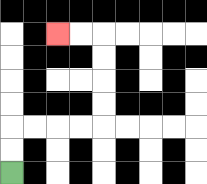{'start': '[0, 7]', 'end': '[2, 1]', 'path_directions': 'U,U,R,R,R,R,U,U,U,U,L,L', 'path_coordinates': '[[0, 7], [0, 6], [0, 5], [1, 5], [2, 5], [3, 5], [4, 5], [4, 4], [4, 3], [4, 2], [4, 1], [3, 1], [2, 1]]'}